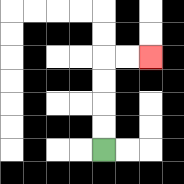{'start': '[4, 6]', 'end': '[6, 2]', 'path_directions': 'U,U,U,U,R,R', 'path_coordinates': '[[4, 6], [4, 5], [4, 4], [4, 3], [4, 2], [5, 2], [6, 2]]'}